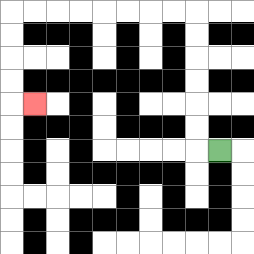{'start': '[9, 6]', 'end': '[1, 4]', 'path_directions': 'L,U,U,U,U,U,U,L,L,L,L,L,L,L,L,D,D,D,D,R', 'path_coordinates': '[[9, 6], [8, 6], [8, 5], [8, 4], [8, 3], [8, 2], [8, 1], [8, 0], [7, 0], [6, 0], [5, 0], [4, 0], [3, 0], [2, 0], [1, 0], [0, 0], [0, 1], [0, 2], [0, 3], [0, 4], [1, 4]]'}